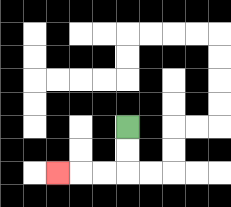{'start': '[5, 5]', 'end': '[2, 7]', 'path_directions': 'D,D,L,L,L', 'path_coordinates': '[[5, 5], [5, 6], [5, 7], [4, 7], [3, 7], [2, 7]]'}